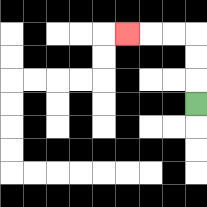{'start': '[8, 4]', 'end': '[5, 1]', 'path_directions': 'U,U,U,L,L,L', 'path_coordinates': '[[8, 4], [8, 3], [8, 2], [8, 1], [7, 1], [6, 1], [5, 1]]'}